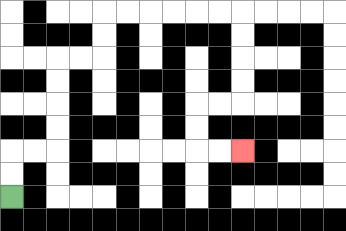{'start': '[0, 8]', 'end': '[10, 6]', 'path_directions': 'U,U,R,R,U,U,U,U,R,R,U,U,R,R,R,R,R,R,D,D,D,D,L,L,D,D,R,R', 'path_coordinates': '[[0, 8], [0, 7], [0, 6], [1, 6], [2, 6], [2, 5], [2, 4], [2, 3], [2, 2], [3, 2], [4, 2], [4, 1], [4, 0], [5, 0], [6, 0], [7, 0], [8, 0], [9, 0], [10, 0], [10, 1], [10, 2], [10, 3], [10, 4], [9, 4], [8, 4], [8, 5], [8, 6], [9, 6], [10, 6]]'}